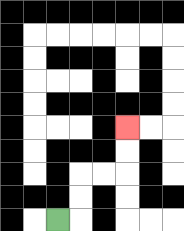{'start': '[2, 9]', 'end': '[5, 5]', 'path_directions': 'R,U,U,R,R,U,U', 'path_coordinates': '[[2, 9], [3, 9], [3, 8], [3, 7], [4, 7], [5, 7], [5, 6], [5, 5]]'}